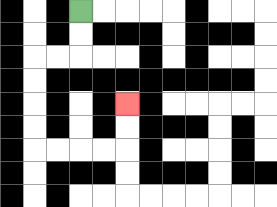{'start': '[3, 0]', 'end': '[5, 4]', 'path_directions': 'D,D,L,L,D,D,D,D,R,R,R,R,U,U', 'path_coordinates': '[[3, 0], [3, 1], [3, 2], [2, 2], [1, 2], [1, 3], [1, 4], [1, 5], [1, 6], [2, 6], [3, 6], [4, 6], [5, 6], [5, 5], [5, 4]]'}